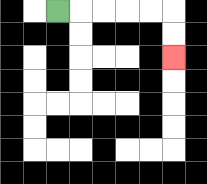{'start': '[2, 0]', 'end': '[7, 2]', 'path_directions': 'R,R,R,R,R,D,D', 'path_coordinates': '[[2, 0], [3, 0], [4, 0], [5, 0], [6, 0], [7, 0], [7, 1], [7, 2]]'}